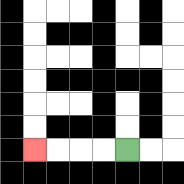{'start': '[5, 6]', 'end': '[1, 6]', 'path_directions': 'L,L,L,L', 'path_coordinates': '[[5, 6], [4, 6], [3, 6], [2, 6], [1, 6]]'}